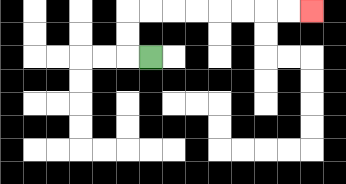{'start': '[6, 2]', 'end': '[13, 0]', 'path_directions': 'L,U,U,R,R,R,R,R,R,R,R', 'path_coordinates': '[[6, 2], [5, 2], [5, 1], [5, 0], [6, 0], [7, 0], [8, 0], [9, 0], [10, 0], [11, 0], [12, 0], [13, 0]]'}